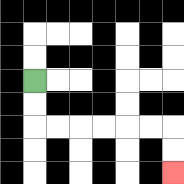{'start': '[1, 3]', 'end': '[7, 7]', 'path_directions': 'D,D,R,R,R,R,R,R,D,D', 'path_coordinates': '[[1, 3], [1, 4], [1, 5], [2, 5], [3, 5], [4, 5], [5, 5], [6, 5], [7, 5], [7, 6], [7, 7]]'}